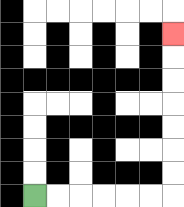{'start': '[1, 8]', 'end': '[7, 1]', 'path_directions': 'R,R,R,R,R,R,U,U,U,U,U,U,U', 'path_coordinates': '[[1, 8], [2, 8], [3, 8], [4, 8], [5, 8], [6, 8], [7, 8], [7, 7], [7, 6], [7, 5], [7, 4], [7, 3], [7, 2], [7, 1]]'}